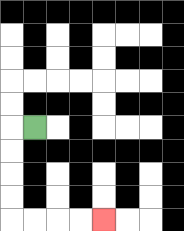{'start': '[1, 5]', 'end': '[4, 9]', 'path_directions': 'L,D,D,D,D,R,R,R,R', 'path_coordinates': '[[1, 5], [0, 5], [0, 6], [0, 7], [0, 8], [0, 9], [1, 9], [2, 9], [3, 9], [4, 9]]'}